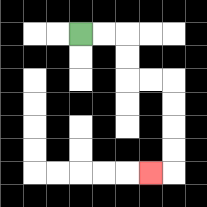{'start': '[3, 1]', 'end': '[6, 7]', 'path_directions': 'R,R,D,D,R,R,D,D,D,D,L', 'path_coordinates': '[[3, 1], [4, 1], [5, 1], [5, 2], [5, 3], [6, 3], [7, 3], [7, 4], [7, 5], [7, 6], [7, 7], [6, 7]]'}